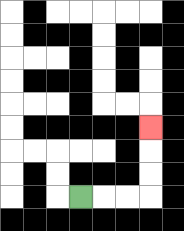{'start': '[3, 8]', 'end': '[6, 5]', 'path_directions': 'R,R,R,U,U,U', 'path_coordinates': '[[3, 8], [4, 8], [5, 8], [6, 8], [6, 7], [6, 6], [6, 5]]'}